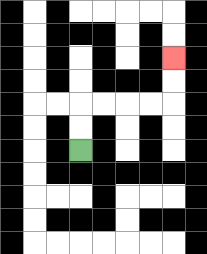{'start': '[3, 6]', 'end': '[7, 2]', 'path_directions': 'U,U,R,R,R,R,U,U', 'path_coordinates': '[[3, 6], [3, 5], [3, 4], [4, 4], [5, 4], [6, 4], [7, 4], [7, 3], [7, 2]]'}